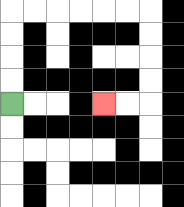{'start': '[0, 4]', 'end': '[4, 4]', 'path_directions': 'U,U,U,U,R,R,R,R,R,R,D,D,D,D,L,L', 'path_coordinates': '[[0, 4], [0, 3], [0, 2], [0, 1], [0, 0], [1, 0], [2, 0], [3, 0], [4, 0], [5, 0], [6, 0], [6, 1], [6, 2], [6, 3], [6, 4], [5, 4], [4, 4]]'}